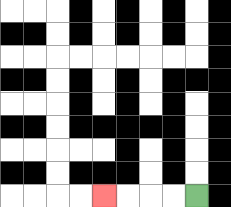{'start': '[8, 8]', 'end': '[4, 8]', 'path_directions': 'L,L,L,L', 'path_coordinates': '[[8, 8], [7, 8], [6, 8], [5, 8], [4, 8]]'}